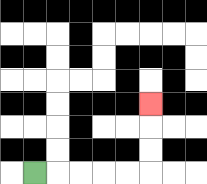{'start': '[1, 7]', 'end': '[6, 4]', 'path_directions': 'R,R,R,R,R,U,U,U', 'path_coordinates': '[[1, 7], [2, 7], [3, 7], [4, 7], [5, 7], [6, 7], [6, 6], [6, 5], [6, 4]]'}